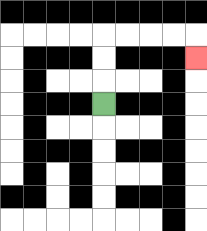{'start': '[4, 4]', 'end': '[8, 2]', 'path_directions': 'U,U,U,R,R,R,R,D', 'path_coordinates': '[[4, 4], [4, 3], [4, 2], [4, 1], [5, 1], [6, 1], [7, 1], [8, 1], [8, 2]]'}